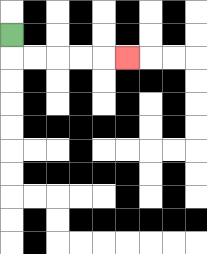{'start': '[0, 1]', 'end': '[5, 2]', 'path_directions': 'D,R,R,R,R,R', 'path_coordinates': '[[0, 1], [0, 2], [1, 2], [2, 2], [3, 2], [4, 2], [5, 2]]'}